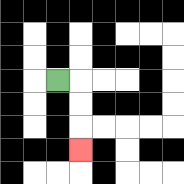{'start': '[2, 3]', 'end': '[3, 6]', 'path_directions': 'R,D,D,D', 'path_coordinates': '[[2, 3], [3, 3], [3, 4], [3, 5], [3, 6]]'}